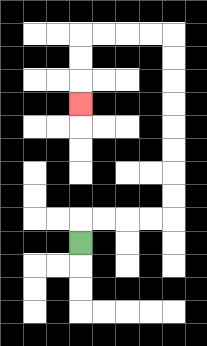{'start': '[3, 10]', 'end': '[3, 4]', 'path_directions': 'U,R,R,R,R,U,U,U,U,U,U,U,U,L,L,L,L,D,D,D', 'path_coordinates': '[[3, 10], [3, 9], [4, 9], [5, 9], [6, 9], [7, 9], [7, 8], [7, 7], [7, 6], [7, 5], [7, 4], [7, 3], [7, 2], [7, 1], [6, 1], [5, 1], [4, 1], [3, 1], [3, 2], [3, 3], [3, 4]]'}